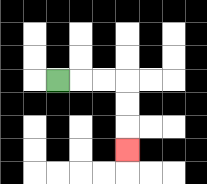{'start': '[2, 3]', 'end': '[5, 6]', 'path_directions': 'R,R,R,D,D,D', 'path_coordinates': '[[2, 3], [3, 3], [4, 3], [5, 3], [5, 4], [5, 5], [5, 6]]'}